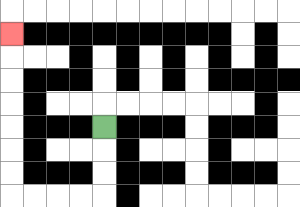{'start': '[4, 5]', 'end': '[0, 1]', 'path_directions': 'D,D,D,L,L,L,L,U,U,U,U,U,U,U', 'path_coordinates': '[[4, 5], [4, 6], [4, 7], [4, 8], [3, 8], [2, 8], [1, 8], [0, 8], [0, 7], [0, 6], [0, 5], [0, 4], [0, 3], [0, 2], [0, 1]]'}